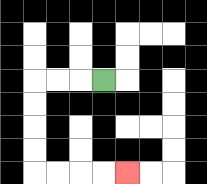{'start': '[4, 3]', 'end': '[5, 7]', 'path_directions': 'L,L,L,D,D,D,D,R,R,R,R', 'path_coordinates': '[[4, 3], [3, 3], [2, 3], [1, 3], [1, 4], [1, 5], [1, 6], [1, 7], [2, 7], [3, 7], [4, 7], [5, 7]]'}